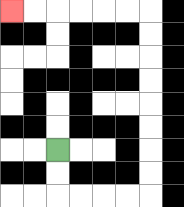{'start': '[2, 6]', 'end': '[0, 0]', 'path_directions': 'D,D,R,R,R,R,U,U,U,U,U,U,U,U,L,L,L,L,L,L', 'path_coordinates': '[[2, 6], [2, 7], [2, 8], [3, 8], [4, 8], [5, 8], [6, 8], [6, 7], [6, 6], [6, 5], [6, 4], [6, 3], [6, 2], [6, 1], [6, 0], [5, 0], [4, 0], [3, 0], [2, 0], [1, 0], [0, 0]]'}